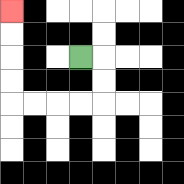{'start': '[3, 2]', 'end': '[0, 0]', 'path_directions': 'R,D,D,L,L,L,L,U,U,U,U', 'path_coordinates': '[[3, 2], [4, 2], [4, 3], [4, 4], [3, 4], [2, 4], [1, 4], [0, 4], [0, 3], [0, 2], [0, 1], [0, 0]]'}